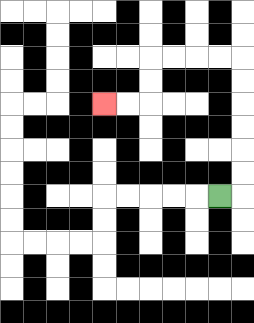{'start': '[9, 8]', 'end': '[4, 4]', 'path_directions': 'R,U,U,U,U,U,U,L,L,L,L,D,D,L,L', 'path_coordinates': '[[9, 8], [10, 8], [10, 7], [10, 6], [10, 5], [10, 4], [10, 3], [10, 2], [9, 2], [8, 2], [7, 2], [6, 2], [6, 3], [6, 4], [5, 4], [4, 4]]'}